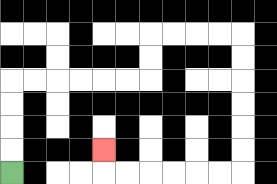{'start': '[0, 7]', 'end': '[4, 6]', 'path_directions': 'U,U,U,U,R,R,R,R,R,R,U,U,R,R,R,R,D,D,D,D,D,D,L,L,L,L,L,L,U', 'path_coordinates': '[[0, 7], [0, 6], [0, 5], [0, 4], [0, 3], [1, 3], [2, 3], [3, 3], [4, 3], [5, 3], [6, 3], [6, 2], [6, 1], [7, 1], [8, 1], [9, 1], [10, 1], [10, 2], [10, 3], [10, 4], [10, 5], [10, 6], [10, 7], [9, 7], [8, 7], [7, 7], [6, 7], [5, 7], [4, 7], [4, 6]]'}